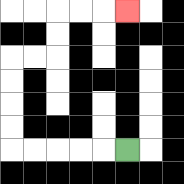{'start': '[5, 6]', 'end': '[5, 0]', 'path_directions': 'L,L,L,L,L,U,U,U,U,R,R,U,U,R,R,R', 'path_coordinates': '[[5, 6], [4, 6], [3, 6], [2, 6], [1, 6], [0, 6], [0, 5], [0, 4], [0, 3], [0, 2], [1, 2], [2, 2], [2, 1], [2, 0], [3, 0], [4, 0], [5, 0]]'}